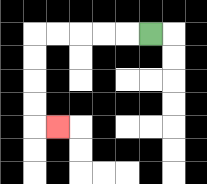{'start': '[6, 1]', 'end': '[2, 5]', 'path_directions': 'L,L,L,L,L,D,D,D,D,R', 'path_coordinates': '[[6, 1], [5, 1], [4, 1], [3, 1], [2, 1], [1, 1], [1, 2], [1, 3], [1, 4], [1, 5], [2, 5]]'}